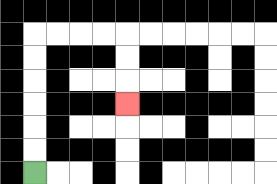{'start': '[1, 7]', 'end': '[5, 4]', 'path_directions': 'U,U,U,U,U,U,R,R,R,R,D,D,D', 'path_coordinates': '[[1, 7], [1, 6], [1, 5], [1, 4], [1, 3], [1, 2], [1, 1], [2, 1], [3, 1], [4, 1], [5, 1], [5, 2], [5, 3], [5, 4]]'}